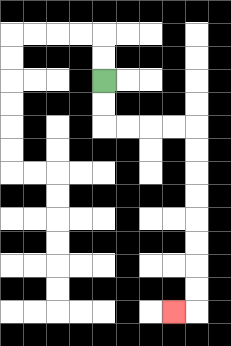{'start': '[4, 3]', 'end': '[7, 13]', 'path_directions': 'D,D,R,R,R,R,D,D,D,D,D,D,D,D,L', 'path_coordinates': '[[4, 3], [4, 4], [4, 5], [5, 5], [6, 5], [7, 5], [8, 5], [8, 6], [8, 7], [8, 8], [8, 9], [8, 10], [8, 11], [8, 12], [8, 13], [7, 13]]'}